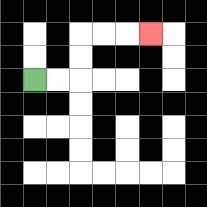{'start': '[1, 3]', 'end': '[6, 1]', 'path_directions': 'R,R,U,U,R,R,R', 'path_coordinates': '[[1, 3], [2, 3], [3, 3], [3, 2], [3, 1], [4, 1], [5, 1], [6, 1]]'}